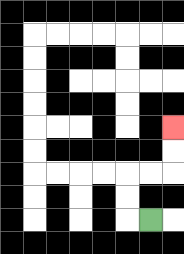{'start': '[6, 9]', 'end': '[7, 5]', 'path_directions': 'L,U,U,R,R,U,U', 'path_coordinates': '[[6, 9], [5, 9], [5, 8], [5, 7], [6, 7], [7, 7], [7, 6], [7, 5]]'}